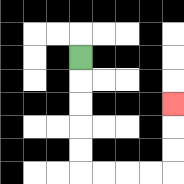{'start': '[3, 2]', 'end': '[7, 4]', 'path_directions': 'D,D,D,D,D,R,R,R,R,U,U,U', 'path_coordinates': '[[3, 2], [3, 3], [3, 4], [3, 5], [3, 6], [3, 7], [4, 7], [5, 7], [6, 7], [7, 7], [7, 6], [7, 5], [7, 4]]'}